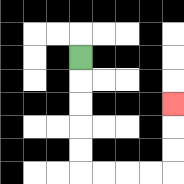{'start': '[3, 2]', 'end': '[7, 4]', 'path_directions': 'D,D,D,D,D,R,R,R,R,U,U,U', 'path_coordinates': '[[3, 2], [3, 3], [3, 4], [3, 5], [3, 6], [3, 7], [4, 7], [5, 7], [6, 7], [7, 7], [7, 6], [7, 5], [7, 4]]'}